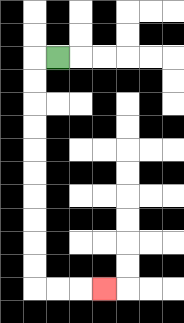{'start': '[2, 2]', 'end': '[4, 12]', 'path_directions': 'L,D,D,D,D,D,D,D,D,D,D,R,R,R', 'path_coordinates': '[[2, 2], [1, 2], [1, 3], [1, 4], [1, 5], [1, 6], [1, 7], [1, 8], [1, 9], [1, 10], [1, 11], [1, 12], [2, 12], [3, 12], [4, 12]]'}